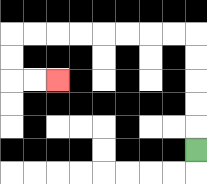{'start': '[8, 6]', 'end': '[2, 3]', 'path_directions': 'U,U,U,U,U,L,L,L,L,L,L,L,L,D,D,R,R', 'path_coordinates': '[[8, 6], [8, 5], [8, 4], [8, 3], [8, 2], [8, 1], [7, 1], [6, 1], [5, 1], [4, 1], [3, 1], [2, 1], [1, 1], [0, 1], [0, 2], [0, 3], [1, 3], [2, 3]]'}